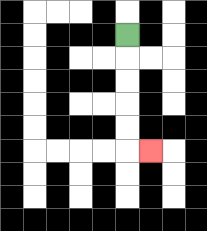{'start': '[5, 1]', 'end': '[6, 6]', 'path_directions': 'D,D,D,D,D,R', 'path_coordinates': '[[5, 1], [5, 2], [5, 3], [5, 4], [5, 5], [5, 6], [6, 6]]'}